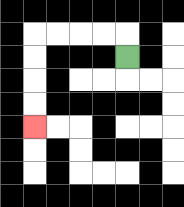{'start': '[5, 2]', 'end': '[1, 5]', 'path_directions': 'U,L,L,L,L,D,D,D,D', 'path_coordinates': '[[5, 2], [5, 1], [4, 1], [3, 1], [2, 1], [1, 1], [1, 2], [1, 3], [1, 4], [1, 5]]'}